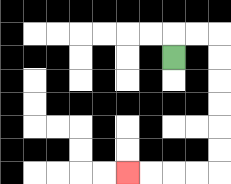{'start': '[7, 2]', 'end': '[5, 7]', 'path_directions': 'U,R,R,D,D,D,D,D,D,L,L,L,L', 'path_coordinates': '[[7, 2], [7, 1], [8, 1], [9, 1], [9, 2], [9, 3], [9, 4], [9, 5], [9, 6], [9, 7], [8, 7], [7, 7], [6, 7], [5, 7]]'}